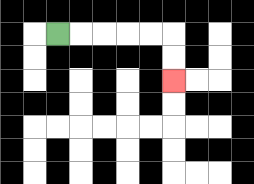{'start': '[2, 1]', 'end': '[7, 3]', 'path_directions': 'R,R,R,R,R,D,D', 'path_coordinates': '[[2, 1], [3, 1], [4, 1], [5, 1], [6, 1], [7, 1], [7, 2], [7, 3]]'}